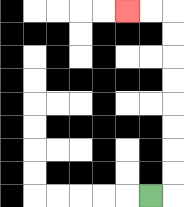{'start': '[6, 8]', 'end': '[5, 0]', 'path_directions': 'R,U,U,U,U,U,U,U,U,L,L', 'path_coordinates': '[[6, 8], [7, 8], [7, 7], [7, 6], [7, 5], [7, 4], [7, 3], [7, 2], [7, 1], [7, 0], [6, 0], [5, 0]]'}